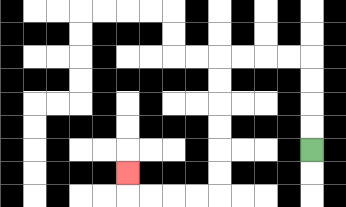{'start': '[13, 6]', 'end': '[5, 7]', 'path_directions': 'U,U,U,U,L,L,L,L,D,D,D,D,D,D,L,L,L,L,U', 'path_coordinates': '[[13, 6], [13, 5], [13, 4], [13, 3], [13, 2], [12, 2], [11, 2], [10, 2], [9, 2], [9, 3], [9, 4], [9, 5], [9, 6], [9, 7], [9, 8], [8, 8], [7, 8], [6, 8], [5, 8], [5, 7]]'}